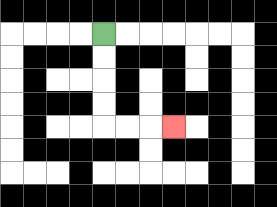{'start': '[4, 1]', 'end': '[7, 5]', 'path_directions': 'D,D,D,D,R,R,R', 'path_coordinates': '[[4, 1], [4, 2], [4, 3], [4, 4], [4, 5], [5, 5], [6, 5], [7, 5]]'}